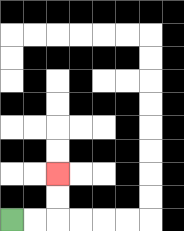{'start': '[0, 9]', 'end': '[2, 7]', 'path_directions': 'R,R,U,U', 'path_coordinates': '[[0, 9], [1, 9], [2, 9], [2, 8], [2, 7]]'}